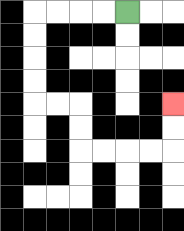{'start': '[5, 0]', 'end': '[7, 4]', 'path_directions': 'L,L,L,L,D,D,D,D,R,R,D,D,R,R,R,R,U,U', 'path_coordinates': '[[5, 0], [4, 0], [3, 0], [2, 0], [1, 0], [1, 1], [1, 2], [1, 3], [1, 4], [2, 4], [3, 4], [3, 5], [3, 6], [4, 6], [5, 6], [6, 6], [7, 6], [7, 5], [7, 4]]'}